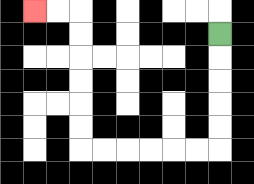{'start': '[9, 1]', 'end': '[1, 0]', 'path_directions': 'D,D,D,D,D,L,L,L,L,L,L,U,U,U,U,U,U,L,L', 'path_coordinates': '[[9, 1], [9, 2], [9, 3], [9, 4], [9, 5], [9, 6], [8, 6], [7, 6], [6, 6], [5, 6], [4, 6], [3, 6], [3, 5], [3, 4], [3, 3], [3, 2], [3, 1], [3, 0], [2, 0], [1, 0]]'}